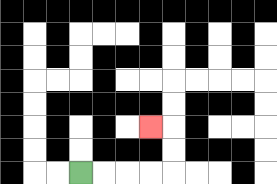{'start': '[3, 7]', 'end': '[6, 5]', 'path_directions': 'R,R,R,R,U,U,L', 'path_coordinates': '[[3, 7], [4, 7], [5, 7], [6, 7], [7, 7], [7, 6], [7, 5], [6, 5]]'}